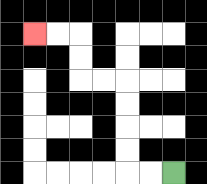{'start': '[7, 7]', 'end': '[1, 1]', 'path_directions': 'L,L,U,U,U,U,L,L,U,U,L,L', 'path_coordinates': '[[7, 7], [6, 7], [5, 7], [5, 6], [5, 5], [5, 4], [5, 3], [4, 3], [3, 3], [3, 2], [3, 1], [2, 1], [1, 1]]'}